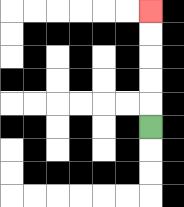{'start': '[6, 5]', 'end': '[6, 0]', 'path_directions': 'U,U,U,U,U', 'path_coordinates': '[[6, 5], [6, 4], [6, 3], [6, 2], [6, 1], [6, 0]]'}